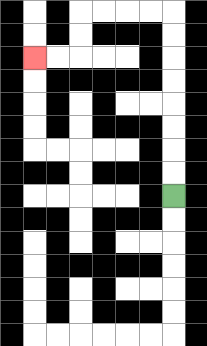{'start': '[7, 8]', 'end': '[1, 2]', 'path_directions': 'U,U,U,U,U,U,U,U,L,L,L,L,D,D,L,L', 'path_coordinates': '[[7, 8], [7, 7], [7, 6], [7, 5], [7, 4], [7, 3], [7, 2], [7, 1], [7, 0], [6, 0], [5, 0], [4, 0], [3, 0], [3, 1], [3, 2], [2, 2], [1, 2]]'}